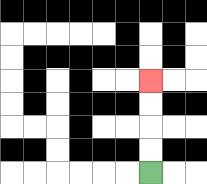{'start': '[6, 7]', 'end': '[6, 3]', 'path_directions': 'U,U,U,U', 'path_coordinates': '[[6, 7], [6, 6], [6, 5], [6, 4], [6, 3]]'}